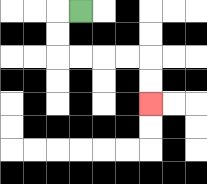{'start': '[3, 0]', 'end': '[6, 4]', 'path_directions': 'L,D,D,R,R,R,R,D,D', 'path_coordinates': '[[3, 0], [2, 0], [2, 1], [2, 2], [3, 2], [4, 2], [5, 2], [6, 2], [6, 3], [6, 4]]'}